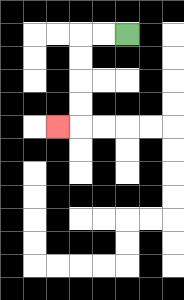{'start': '[5, 1]', 'end': '[2, 5]', 'path_directions': 'L,L,D,D,D,D,L', 'path_coordinates': '[[5, 1], [4, 1], [3, 1], [3, 2], [3, 3], [3, 4], [3, 5], [2, 5]]'}